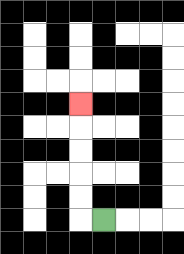{'start': '[4, 9]', 'end': '[3, 4]', 'path_directions': 'L,U,U,U,U,U', 'path_coordinates': '[[4, 9], [3, 9], [3, 8], [3, 7], [3, 6], [3, 5], [3, 4]]'}